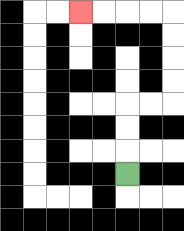{'start': '[5, 7]', 'end': '[3, 0]', 'path_directions': 'U,U,U,R,R,U,U,U,U,L,L,L,L', 'path_coordinates': '[[5, 7], [5, 6], [5, 5], [5, 4], [6, 4], [7, 4], [7, 3], [7, 2], [7, 1], [7, 0], [6, 0], [5, 0], [4, 0], [3, 0]]'}